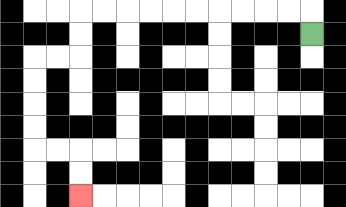{'start': '[13, 1]', 'end': '[3, 8]', 'path_directions': 'U,L,L,L,L,L,L,L,L,L,L,D,D,L,L,D,D,D,D,R,R,D,D', 'path_coordinates': '[[13, 1], [13, 0], [12, 0], [11, 0], [10, 0], [9, 0], [8, 0], [7, 0], [6, 0], [5, 0], [4, 0], [3, 0], [3, 1], [3, 2], [2, 2], [1, 2], [1, 3], [1, 4], [1, 5], [1, 6], [2, 6], [3, 6], [3, 7], [3, 8]]'}